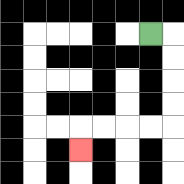{'start': '[6, 1]', 'end': '[3, 6]', 'path_directions': 'R,D,D,D,D,L,L,L,L,D', 'path_coordinates': '[[6, 1], [7, 1], [7, 2], [7, 3], [7, 4], [7, 5], [6, 5], [5, 5], [4, 5], [3, 5], [3, 6]]'}